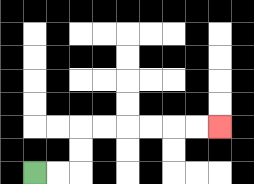{'start': '[1, 7]', 'end': '[9, 5]', 'path_directions': 'R,R,U,U,R,R,R,R,R,R', 'path_coordinates': '[[1, 7], [2, 7], [3, 7], [3, 6], [3, 5], [4, 5], [5, 5], [6, 5], [7, 5], [8, 5], [9, 5]]'}